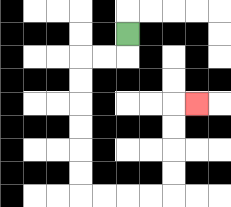{'start': '[5, 1]', 'end': '[8, 4]', 'path_directions': 'D,L,L,D,D,D,D,D,D,R,R,R,R,U,U,U,U,R', 'path_coordinates': '[[5, 1], [5, 2], [4, 2], [3, 2], [3, 3], [3, 4], [3, 5], [3, 6], [3, 7], [3, 8], [4, 8], [5, 8], [6, 8], [7, 8], [7, 7], [7, 6], [7, 5], [7, 4], [8, 4]]'}